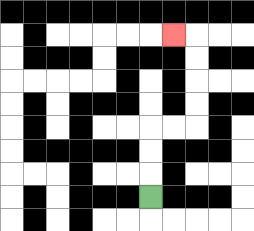{'start': '[6, 8]', 'end': '[7, 1]', 'path_directions': 'U,U,U,R,R,U,U,U,U,L', 'path_coordinates': '[[6, 8], [6, 7], [6, 6], [6, 5], [7, 5], [8, 5], [8, 4], [8, 3], [8, 2], [8, 1], [7, 1]]'}